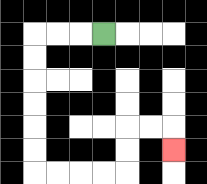{'start': '[4, 1]', 'end': '[7, 6]', 'path_directions': 'L,L,L,D,D,D,D,D,D,R,R,R,R,U,U,R,R,D', 'path_coordinates': '[[4, 1], [3, 1], [2, 1], [1, 1], [1, 2], [1, 3], [1, 4], [1, 5], [1, 6], [1, 7], [2, 7], [3, 7], [4, 7], [5, 7], [5, 6], [5, 5], [6, 5], [7, 5], [7, 6]]'}